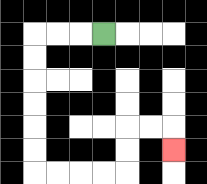{'start': '[4, 1]', 'end': '[7, 6]', 'path_directions': 'L,L,L,D,D,D,D,D,D,R,R,R,R,U,U,R,R,D', 'path_coordinates': '[[4, 1], [3, 1], [2, 1], [1, 1], [1, 2], [1, 3], [1, 4], [1, 5], [1, 6], [1, 7], [2, 7], [3, 7], [4, 7], [5, 7], [5, 6], [5, 5], [6, 5], [7, 5], [7, 6]]'}